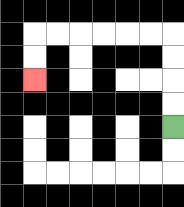{'start': '[7, 5]', 'end': '[1, 3]', 'path_directions': 'U,U,U,U,L,L,L,L,L,L,D,D', 'path_coordinates': '[[7, 5], [7, 4], [7, 3], [7, 2], [7, 1], [6, 1], [5, 1], [4, 1], [3, 1], [2, 1], [1, 1], [1, 2], [1, 3]]'}